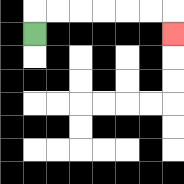{'start': '[1, 1]', 'end': '[7, 1]', 'path_directions': 'U,R,R,R,R,R,R,D', 'path_coordinates': '[[1, 1], [1, 0], [2, 0], [3, 0], [4, 0], [5, 0], [6, 0], [7, 0], [7, 1]]'}